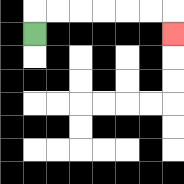{'start': '[1, 1]', 'end': '[7, 1]', 'path_directions': 'U,R,R,R,R,R,R,D', 'path_coordinates': '[[1, 1], [1, 0], [2, 0], [3, 0], [4, 0], [5, 0], [6, 0], [7, 0], [7, 1]]'}